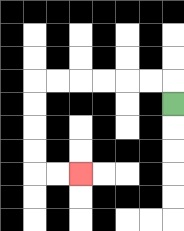{'start': '[7, 4]', 'end': '[3, 7]', 'path_directions': 'U,L,L,L,L,L,L,D,D,D,D,R,R', 'path_coordinates': '[[7, 4], [7, 3], [6, 3], [5, 3], [4, 3], [3, 3], [2, 3], [1, 3], [1, 4], [1, 5], [1, 6], [1, 7], [2, 7], [3, 7]]'}